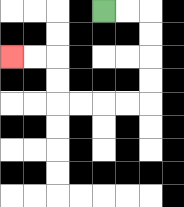{'start': '[4, 0]', 'end': '[0, 2]', 'path_directions': 'R,R,D,D,D,D,L,L,L,L,U,U,L,L', 'path_coordinates': '[[4, 0], [5, 0], [6, 0], [6, 1], [6, 2], [6, 3], [6, 4], [5, 4], [4, 4], [3, 4], [2, 4], [2, 3], [2, 2], [1, 2], [0, 2]]'}